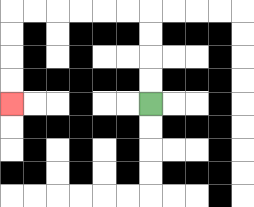{'start': '[6, 4]', 'end': '[0, 4]', 'path_directions': 'U,U,U,U,L,L,L,L,L,L,D,D,D,D', 'path_coordinates': '[[6, 4], [6, 3], [6, 2], [6, 1], [6, 0], [5, 0], [4, 0], [3, 0], [2, 0], [1, 0], [0, 0], [0, 1], [0, 2], [0, 3], [0, 4]]'}